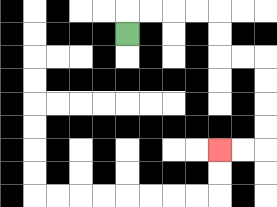{'start': '[5, 1]', 'end': '[9, 6]', 'path_directions': 'U,R,R,R,R,D,D,R,R,D,D,D,D,L,L', 'path_coordinates': '[[5, 1], [5, 0], [6, 0], [7, 0], [8, 0], [9, 0], [9, 1], [9, 2], [10, 2], [11, 2], [11, 3], [11, 4], [11, 5], [11, 6], [10, 6], [9, 6]]'}